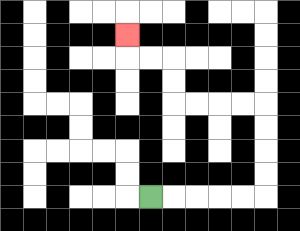{'start': '[6, 8]', 'end': '[5, 1]', 'path_directions': 'R,R,R,R,R,U,U,U,U,L,L,L,L,U,U,L,L,U', 'path_coordinates': '[[6, 8], [7, 8], [8, 8], [9, 8], [10, 8], [11, 8], [11, 7], [11, 6], [11, 5], [11, 4], [10, 4], [9, 4], [8, 4], [7, 4], [7, 3], [7, 2], [6, 2], [5, 2], [5, 1]]'}